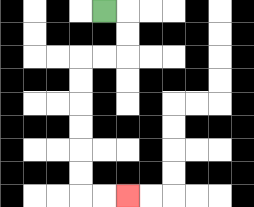{'start': '[4, 0]', 'end': '[5, 8]', 'path_directions': 'R,D,D,L,L,D,D,D,D,D,D,R,R', 'path_coordinates': '[[4, 0], [5, 0], [5, 1], [5, 2], [4, 2], [3, 2], [3, 3], [3, 4], [3, 5], [3, 6], [3, 7], [3, 8], [4, 8], [5, 8]]'}